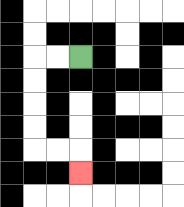{'start': '[3, 2]', 'end': '[3, 7]', 'path_directions': 'L,L,D,D,D,D,R,R,D', 'path_coordinates': '[[3, 2], [2, 2], [1, 2], [1, 3], [1, 4], [1, 5], [1, 6], [2, 6], [3, 6], [3, 7]]'}